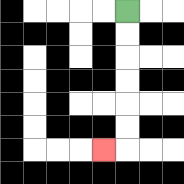{'start': '[5, 0]', 'end': '[4, 6]', 'path_directions': 'D,D,D,D,D,D,L', 'path_coordinates': '[[5, 0], [5, 1], [5, 2], [5, 3], [5, 4], [5, 5], [5, 6], [4, 6]]'}